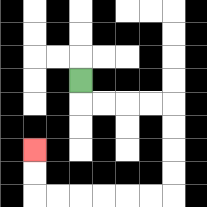{'start': '[3, 3]', 'end': '[1, 6]', 'path_directions': 'D,R,R,R,R,D,D,D,D,L,L,L,L,L,L,U,U', 'path_coordinates': '[[3, 3], [3, 4], [4, 4], [5, 4], [6, 4], [7, 4], [7, 5], [7, 6], [7, 7], [7, 8], [6, 8], [5, 8], [4, 8], [3, 8], [2, 8], [1, 8], [1, 7], [1, 6]]'}